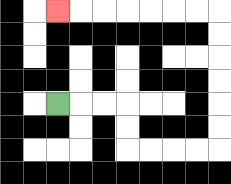{'start': '[2, 4]', 'end': '[2, 0]', 'path_directions': 'R,R,R,D,D,R,R,R,R,U,U,U,U,U,U,L,L,L,L,L,L,L', 'path_coordinates': '[[2, 4], [3, 4], [4, 4], [5, 4], [5, 5], [5, 6], [6, 6], [7, 6], [8, 6], [9, 6], [9, 5], [9, 4], [9, 3], [9, 2], [9, 1], [9, 0], [8, 0], [7, 0], [6, 0], [5, 0], [4, 0], [3, 0], [2, 0]]'}